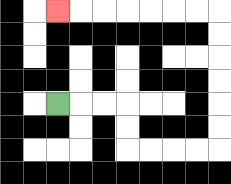{'start': '[2, 4]', 'end': '[2, 0]', 'path_directions': 'R,R,R,D,D,R,R,R,R,U,U,U,U,U,U,L,L,L,L,L,L,L', 'path_coordinates': '[[2, 4], [3, 4], [4, 4], [5, 4], [5, 5], [5, 6], [6, 6], [7, 6], [8, 6], [9, 6], [9, 5], [9, 4], [9, 3], [9, 2], [9, 1], [9, 0], [8, 0], [7, 0], [6, 0], [5, 0], [4, 0], [3, 0], [2, 0]]'}